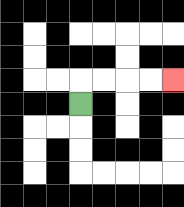{'start': '[3, 4]', 'end': '[7, 3]', 'path_directions': 'U,R,R,R,R', 'path_coordinates': '[[3, 4], [3, 3], [4, 3], [5, 3], [6, 3], [7, 3]]'}